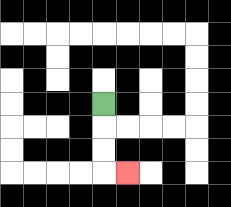{'start': '[4, 4]', 'end': '[5, 7]', 'path_directions': 'D,D,D,R', 'path_coordinates': '[[4, 4], [4, 5], [4, 6], [4, 7], [5, 7]]'}